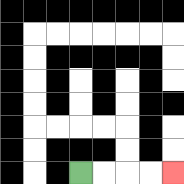{'start': '[3, 7]', 'end': '[7, 7]', 'path_directions': 'R,R,R,R', 'path_coordinates': '[[3, 7], [4, 7], [5, 7], [6, 7], [7, 7]]'}